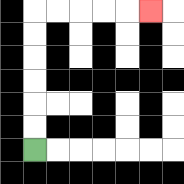{'start': '[1, 6]', 'end': '[6, 0]', 'path_directions': 'U,U,U,U,U,U,R,R,R,R,R', 'path_coordinates': '[[1, 6], [1, 5], [1, 4], [1, 3], [1, 2], [1, 1], [1, 0], [2, 0], [3, 0], [4, 0], [5, 0], [6, 0]]'}